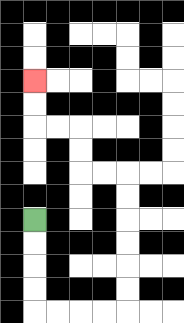{'start': '[1, 9]', 'end': '[1, 3]', 'path_directions': 'D,D,D,D,R,R,R,R,U,U,U,U,U,U,L,L,U,U,L,L,U,U', 'path_coordinates': '[[1, 9], [1, 10], [1, 11], [1, 12], [1, 13], [2, 13], [3, 13], [4, 13], [5, 13], [5, 12], [5, 11], [5, 10], [5, 9], [5, 8], [5, 7], [4, 7], [3, 7], [3, 6], [3, 5], [2, 5], [1, 5], [1, 4], [1, 3]]'}